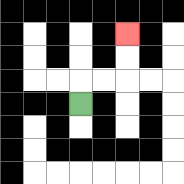{'start': '[3, 4]', 'end': '[5, 1]', 'path_directions': 'U,R,R,U,U', 'path_coordinates': '[[3, 4], [3, 3], [4, 3], [5, 3], [5, 2], [5, 1]]'}